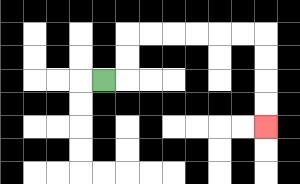{'start': '[4, 3]', 'end': '[11, 5]', 'path_directions': 'R,U,U,R,R,R,R,R,R,D,D,D,D', 'path_coordinates': '[[4, 3], [5, 3], [5, 2], [5, 1], [6, 1], [7, 1], [8, 1], [9, 1], [10, 1], [11, 1], [11, 2], [11, 3], [11, 4], [11, 5]]'}